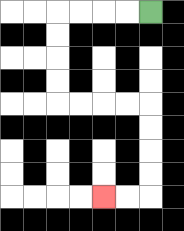{'start': '[6, 0]', 'end': '[4, 8]', 'path_directions': 'L,L,L,L,D,D,D,D,R,R,R,R,D,D,D,D,L,L', 'path_coordinates': '[[6, 0], [5, 0], [4, 0], [3, 0], [2, 0], [2, 1], [2, 2], [2, 3], [2, 4], [3, 4], [4, 4], [5, 4], [6, 4], [6, 5], [6, 6], [6, 7], [6, 8], [5, 8], [4, 8]]'}